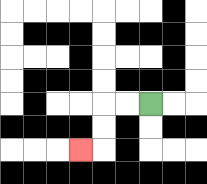{'start': '[6, 4]', 'end': '[3, 6]', 'path_directions': 'L,L,D,D,L', 'path_coordinates': '[[6, 4], [5, 4], [4, 4], [4, 5], [4, 6], [3, 6]]'}